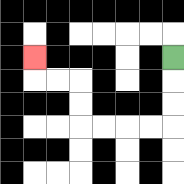{'start': '[7, 2]', 'end': '[1, 2]', 'path_directions': 'D,D,D,L,L,L,L,U,U,L,L,U', 'path_coordinates': '[[7, 2], [7, 3], [7, 4], [7, 5], [6, 5], [5, 5], [4, 5], [3, 5], [3, 4], [3, 3], [2, 3], [1, 3], [1, 2]]'}